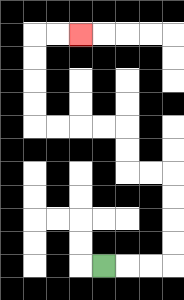{'start': '[4, 11]', 'end': '[3, 1]', 'path_directions': 'R,R,R,U,U,U,U,L,L,U,U,L,L,L,L,U,U,U,U,R,R', 'path_coordinates': '[[4, 11], [5, 11], [6, 11], [7, 11], [7, 10], [7, 9], [7, 8], [7, 7], [6, 7], [5, 7], [5, 6], [5, 5], [4, 5], [3, 5], [2, 5], [1, 5], [1, 4], [1, 3], [1, 2], [1, 1], [2, 1], [3, 1]]'}